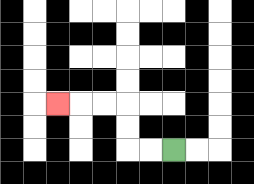{'start': '[7, 6]', 'end': '[2, 4]', 'path_directions': 'L,L,U,U,L,L,L', 'path_coordinates': '[[7, 6], [6, 6], [5, 6], [5, 5], [5, 4], [4, 4], [3, 4], [2, 4]]'}